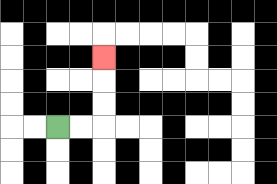{'start': '[2, 5]', 'end': '[4, 2]', 'path_directions': 'R,R,U,U,U', 'path_coordinates': '[[2, 5], [3, 5], [4, 5], [4, 4], [4, 3], [4, 2]]'}